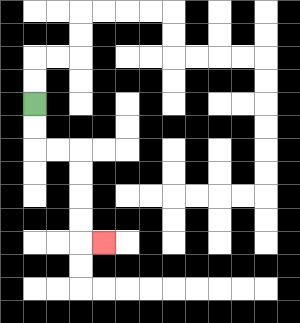{'start': '[1, 4]', 'end': '[4, 10]', 'path_directions': 'D,D,R,R,D,D,D,D,R', 'path_coordinates': '[[1, 4], [1, 5], [1, 6], [2, 6], [3, 6], [3, 7], [3, 8], [3, 9], [3, 10], [4, 10]]'}